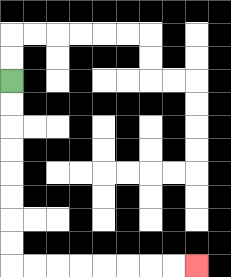{'start': '[0, 3]', 'end': '[8, 11]', 'path_directions': 'D,D,D,D,D,D,D,D,R,R,R,R,R,R,R,R', 'path_coordinates': '[[0, 3], [0, 4], [0, 5], [0, 6], [0, 7], [0, 8], [0, 9], [0, 10], [0, 11], [1, 11], [2, 11], [3, 11], [4, 11], [5, 11], [6, 11], [7, 11], [8, 11]]'}